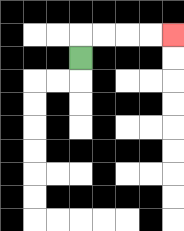{'start': '[3, 2]', 'end': '[7, 1]', 'path_directions': 'U,R,R,R,R', 'path_coordinates': '[[3, 2], [3, 1], [4, 1], [5, 1], [6, 1], [7, 1]]'}